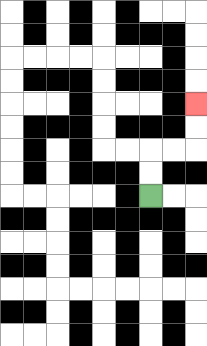{'start': '[6, 8]', 'end': '[8, 4]', 'path_directions': 'U,U,R,R,U,U', 'path_coordinates': '[[6, 8], [6, 7], [6, 6], [7, 6], [8, 6], [8, 5], [8, 4]]'}